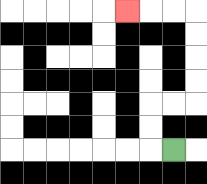{'start': '[7, 6]', 'end': '[5, 0]', 'path_directions': 'L,U,U,R,R,U,U,U,U,L,L,L', 'path_coordinates': '[[7, 6], [6, 6], [6, 5], [6, 4], [7, 4], [8, 4], [8, 3], [8, 2], [8, 1], [8, 0], [7, 0], [6, 0], [5, 0]]'}